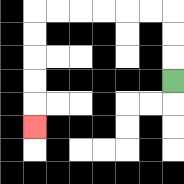{'start': '[7, 3]', 'end': '[1, 5]', 'path_directions': 'U,U,U,L,L,L,L,L,L,D,D,D,D,D', 'path_coordinates': '[[7, 3], [7, 2], [7, 1], [7, 0], [6, 0], [5, 0], [4, 0], [3, 0], [2, 0], [1, 0], [1, 1], [1, 2], [1, 3], [1, 4], [1, 5]]'}